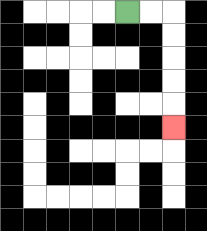{'start': '[5, 0]', 'end': '[7, 5]', 'path_directions': 'R,R,D,D,D,D,D', 'path_coordinates': '[[5, 0], [6, 0], [7, 0], [7, 1], [7, 2], [7, 3], [7, 4], [7, 5]]'}